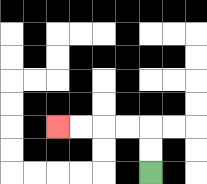{'start': '[6, 7]', 'end': '[2, 5]', 'path_directions': 'U,U,L,L,L,L', 'path_coordinates': '[[6, 7], [6, 6], [6, 5], [5, 5], [4, 5], [3, 5], [2, 5]]'}